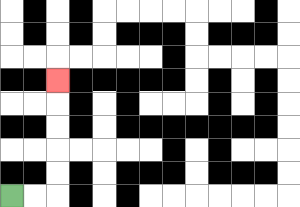{'start': '[0, 8]', 'end': '[2, 3]', 'path_directions': 'R,R,U,U,U,U,U', 'path_coordinates': '[[0, 8], [1, 8], [2, 8], [2, 7], [2, 6], [2, 5], [2, 4], [2, 3]]'}